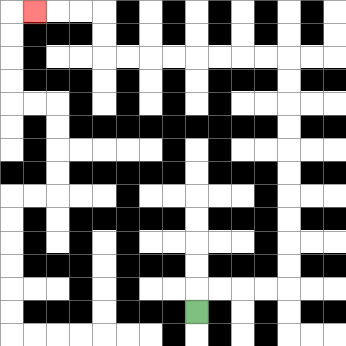{'start': '[8, 13]', 'end': '[1, 0]', 'path_directions': 'U,R,R,R,R,U,U,U,U,U,U,U,U,U,U,L,L,L,L,L,L,L,L,U,U,L,L,L', 'path_coordinates': '[[8, 13], [8, 12], [9, 12], [10, 12], [11, 12], [12, 12], [12, 11], [12, 10], [12, 9], [12, 8], [12, 7], [12, 6], [12, 5], [12, 4], [12, 3], [12, 2], [11, 2], [10, 2], [9, 2], [8, 2], [7, 2], [6, 2], [5, 2], [4, 2], [4, 1], [4, 0], [3, 0], [2, 0], [1, 0]]'}